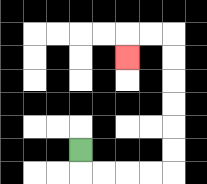{'start': '[3, 6]', 'end': '[5, 2]', 'path_directions': 'D,R,R,R,R,U,U,U,U,U,U,L,L,D', 'path_coordinates': '[[3, 6], [3, 7], [4, 7], [5, 7], [6, 7], [7, 7], [7, 6], [7, 5], [7, 4], [7, 3], [7, 2], [7, 1], [6, 1], [5, 1], [5, 2]]'}